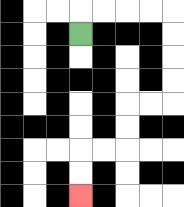{'start': '[3, 1]', 'end': '[3, 8]', 'path_directions': 'U,R,R,R,R,D,D,D,D,L,L,D,D,L,L,D,D', 'path_coordinates': '[[3, 1], [3, 0], [4, 0], [5, 0], [6, 0], [7, 0], [7, 1], [7, 2], [7, 3], [7, 4], [6, 4], [5, 4], [5, 5], [5, 6], [4, 6], [3, 6], [3, 7], [3, 8]]'}